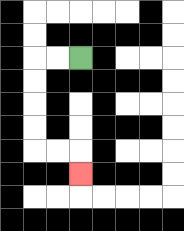{'start': '[3, 2]', 'end': '[3, 7]', 'path_directions': 'L,L,D,D,D,D,R,R,D', 'path_coordinates': '[[3, 2], [2, 2], [1, 2], [1, 3], [1, 4], [1, 5], [1, 6], [2, 6], [3, 6], [3, 7]]'}